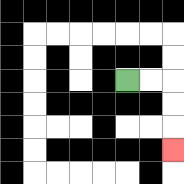{'start': '[5, 3]', 'end': '[7, 6]', 'path_directions': 'R,R,D,D,D', 'path_coordinates': '[[5, 3], [6, 3], [7, 3], [7, 4], [7, 5], [7, 6]]'}